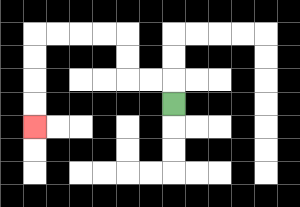{'start': '[7, 4]', 'end': '[1, 5]', 'path_directions': 'U,L,L,U,U,L,L,L,L,D,D,D,D', 'path_coordinates': '[[7, 4], [7, 3], [6, 3], [5, 3], [5, 2], [5, 1], [4, 1], [3, 1], [2, 1], [1, 1], [1, 2], [1, 3], [1, 4], [1, 5]]'}